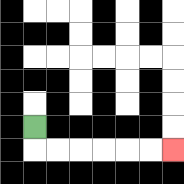{'start': '[1, 5]', 'end': '[7, 6]', 'path_directions': 'D,R,R,R,R,R,R', 'path_coordinates': '[[1, 5], [1, 6], [2, 6], [3, 6], [4, 6], [5, 6], [6, 6], [7, 6]]'}